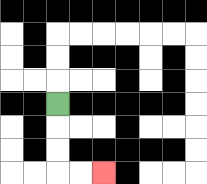{'start': '[2, 4]', 'end': '[4, 7]', 'path_directions': 'D,D,D,R,R', 'path_coordinates': '[[2, 4], [2, 5], [2, 6], [2, 7], [3, 7], [4, 7]]'}